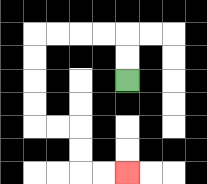{'start': '[5, 3]', 'end': '[5, 7]', 'path_directions': 'U,U,L,L,L,L,D,D,D,D,R,R,D,D,R,R', 'path_coordinates': '[[5, 3], [5, 2], [5, 1], [4, 1], [3, 1], [2, 1], [1, 1], [1, 2], [1, 3], [1, 4], [1, 5], [2, 5], [3, 5], [3, 6], [3, 7], [4, 7], [5, 7]]'}